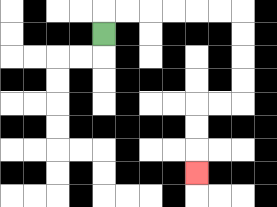{'start': '[4, 1]', 'end': '[8, 7]', 'path_directions': 'U,R,R,R,R,R,R,D,D,D,D,L,L,D,D,D', 'path_coordinates': '[[4, 1], [4, 0], [5, 0], [6, 0], [7, 0], [8, 0], [9, 0], [10, 0], [10, 1], [10, 2], [10, 3], [10, 4], [9, 4], [8, 4], [8, 5], [8, 6], [8, 7]]'}